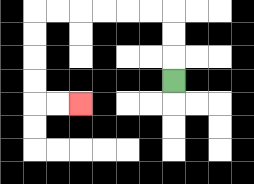{'start': '[7, 3]', 'end': '[3, 4]', 'path_directions': 'U,U,U,L,L,L,L,L,L,D,D,D,D,R,R', 'path_coordinates': '[[7, 3], [7, 2], [7, 1], [7, 0], [6, 0], [5, 0], [4, 0], [3, 0], [2, 0], [1, 0], [1, 1], [1, 2], [1, 3], [1, 4], [2, 4], [3, 4]]'}